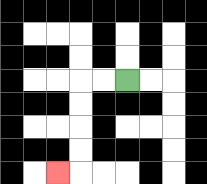{'start': '[5, 3]', 'end': '[2, 7]', 'path_directions': 'L,L,D,D,D,D,L', 'path_coordinates': '[[5, 3], [4, 3], [3, 3], [3, 4], [3, 5], [3, 6], [3, 7], [2, 7]]'}